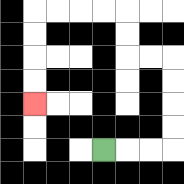{'start': '[4, 6]', 'end': '[1, 4]', 'path_directions': 'R,R,R,U,U,U,U,L,L,U,U,L,L,L,L,D,D,D,D', 'path_coordinates': '[[4, 6], [5, 6], [6, 6], [7, 6], [7, 5], [7, 4], [7, 3], [7, 2], [6, 2], [5, 2], [5, 1], [5, 0], [4, 0], [3, 0], [2, 0], [1, 0], [1, 1], [1, 2], [1, 3], [1, 4]]'}